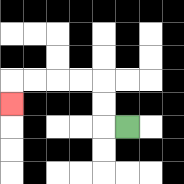{'start': '[5, 5]', 'end': '[0, 4]', 'path_directions': 'L,U,U,L,L,L,L,D', 'path_coordinates': '[[5, 5], [4, 5], [4, 4], [4, 3], [3, 3], [2, 3], [1, 3], [0, 3], [0, 4]]'}